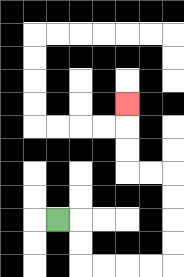{'start': '[2, 9]', 'end': '[5, 4]', 'path_directions': 'R,D,D,R,R,R,R,U,U,U,U,L,L,U,U,U', 'path_coordinates': '[[2, 9], [3, 9], [3, 10], [3, 11], [4, 11], [5, 11], [6, 11], [7, 11], [7, 10], [7, 9], [7, 8], [7, 7], [6, 7], [5, 7], [5, 6], [5, 5], [5, 4]]'}